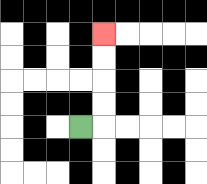{'start': '[3, 5]', 'end': '[4, 1]', 'path_directions': 'R,U,U,U,U', 'path_coordinates': '[[3, 5], [4, 5], [4, 4], [4, 3], [4, 2], [4, 1]]'}